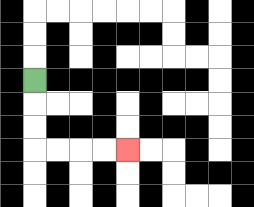{'start': '[1, 3]', 'end': '[5, 6]', 'path_directions': 'D,D,D,R,R,R,R', 'path_coordinates': '[[1, 3], [1, 4], [1, 5], [1, 6], [2, 6], [3, 6], [4, 6], [5, 6]]'}